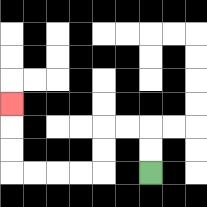{'start': '[6, 7]', 'end': '[0, 4]', 'path_directions': 'U,U,L,L,D,D,L,L,L,L,U,U,U', 'path_coordinates': '[[6, 7], [6, 6], [6, 5], [5, 5], [4, 5], [4, 6], [4, 7], [3, 7], [2, 7], [1, 7], [0, 7], [0, 6], [0, 5], [0, 4]]'}